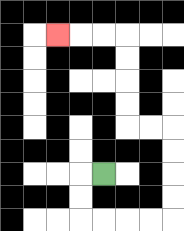{'start': '[4, 7]', 'end': '[2, 1]', 'path_directions': 'L,D,D,R,R,R,R,U,U,U,U,L,L,U,U,U,U,L,L,L', 'path_coordinates': '[[4, 7], [3, 7], [3, 8], [3, 9], [4, 9], [5, 9], [6, 9], [7, 9], [7, 8], [7, 7], [7, 6], [7, 5], [6, 5], [5, 5], [5, 4], [5, 3], [5, 2], [5, 1], [4, 1], [3, 1], [2, 1]]'}